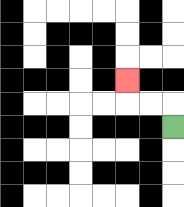{'start': '[7, 5]', 'end': '[5, 3]', 'path_directions': 'U,L,L,U', 'path_coordinates': '[[7, 5], [7, 4], [6, 4], [5, 4], [5, 3]]'}